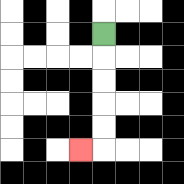{'start': '[4, 1]', 'end': '[3, 6]', 'path_directions': 'D,D,D,D,D,L', 'path_coordinates': '[[4, 1], [4, 2], [4, 3], [4, 4], [4, 5], [4, 6], [3, 6]]'}